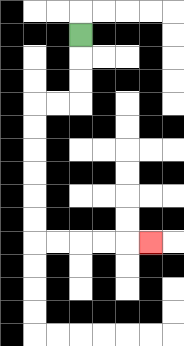{'start': '[3, 1]', 'end': '[6, 10]', 'path_directions': 'D,D,D,L,L,D,D,D,D,D,D,R,R,R,R,R', 'path_coordinates': '[[3, 1], [3, 2], [3, 3], [3, 4], [2, 4], [1, 4], [1, 5], [1, 6], [1, 7], [1, 8], [1, 9], [1, 10], [2, 10], [3, 10], [4, 10], [5, 10], [6, 10]]'}